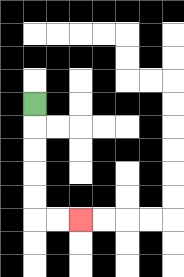{'start': '[1, 4]', 'end': '[3, 9]', 'path_directions': 'D,D,D,D,D,R,R', 'path_coordinates': '[[1, 4], [1, 5], [1, 6], [1, 7], [1, 8], [1, 9], [2, 9], [3, 9]]'}